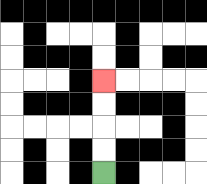{'start': '[4, 7]', 'end': '[4, 3]', 'path_directions': 'U,U,U,U', 'path_coordinates': '[[4, 7], [4, 6], [4, 5], [4, 4], [4, 3]]'}